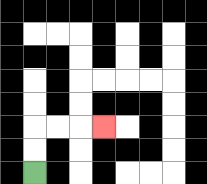{'start': '[1, 7]', 'end': '[4, 5]', 'path_directions': 'U,U,R,R,R', 'path_coordinates': '[[1, 7], [1, 6], [1, 5], [2, 5], [3, 5], [4, 5]]'}